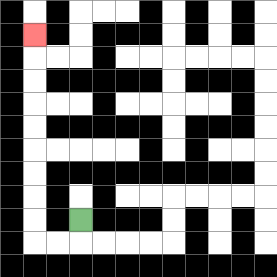{'start': '[3, 9]', 'end': '[1, 1]', 'path_directions': 'D,L,L,U,U,U,U,U,U,U,U,U', 'path_coordinates': '[[3, 9], [3, 10], [2, 10], [1, 10], [1, 9], [1, 8], [1, 7], [1, 6], [1, 5], [1, 4], [1, 3], [1, 2], [1, 1]]'}